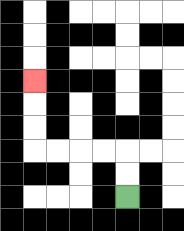{'start': '[5, 8]', 'end': '[1, 3]', 'path_directions': 'U,U,L,L,L,L,U,U,U', 'path_coordinates': '[[5, 8], [5, 7], [5, 6], [4, 6], [3, 6], [2, 6], [1, 6], [1, 5], [1, 4], [1, 3]]'}